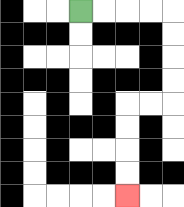{'start': '[3, 0]', 'end': '[5, 8]', 'path_directions': 'R,R,R,R,D,D,D,D,L,L,D,D,D,D', 'path_coordinates': '[[3, 0], [4, 0], [5, 0], [6, 0], [7, 0], [7, 1], [7, 2], [7, 3], [7, 4], [6, 4], [5, 4], [5, 5], [5, 6], [5, 7], [5, 8]]'}